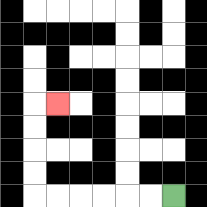{'start': '[7, 8]', 'end': '[2, 4]', 'path_directions': 'L,L,L,L,L,L,U,U,U,U,R', 'path_coordinates': '[[7, 8], [6, 8], [5, 8], [4, 8], [3, 8], [2, 8], [1, 8], [1, 7], [1, 6], [1, 5], [1, 4], [2, 4]]'}